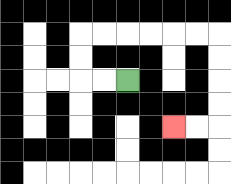{'start': '[5, 3]', 'end': '[7, 5]', 'path_directions': 'L,L,U,U,R,R,R,R,R,R,D,D,D,D,L,L', 'path_coordinates': '[[5, 3], [4, 3], [3, 3], [3, 2], [3, 1], [4, 1], [5, 1], [6, 1], [7, 1], [8, 1], [9, 1], [9, 2], [9, 3], [9, 4], [9, 5], [8, 5], [7, 5]]'}